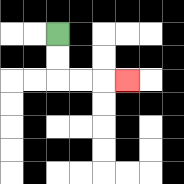{'start': '[2, 1]', 'end': '[5, 3]', 'path_directions': 'D,D,R,R,R', 'path_coordinates': '[[2, 1], [2, 2], [2, 3], [3, 3], [4, 3], [5, 3]]'}